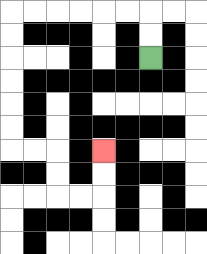{'start': '[6, 2]', 'end': '[4, 6]', 'path_directions': 'U,U,L,L,L,L,L,L,D,D,D,D,D,D,R,R,D,D,R,R,U,U', 'path_coordinates': '[[6, 2], [6, 1], [6, 0], [5, 0], [4, 0], [3, 0], [2, 0], [1, 0], [0, 0], [0, 1], [0, 2], [0, 3], [0, 4], [0, 5], [0, 6], [1, 6], [2, 6], [2, 7], [2, 8], [3, 8], [4, 8], [4, 7], [4, 6]]'}